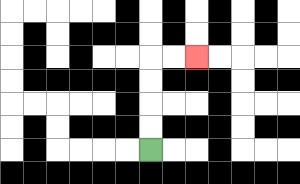{'start': '[6, 6]', 'end': '[8, 2]', 'path_directions': 'U,U,U,U,R,R', 'path_coordinates': '[[6, 6], [6, 5], [6, 4], [6, 3], [6, 2], [7, 2], [8, 2]]'}